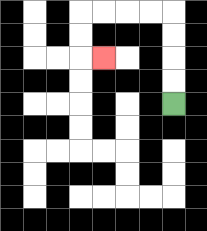{'start': '[7, 4]', 'end': '[4, 2]', 'path_directions': 'U,U,U,U,L,L,L,L,D,D,R', 'path_coordinates': '[[7, 4], [7, 3], [7, 2], [7, 1], [7, 0], [6, 0], [5, 0], [4, 0], [3, 0], [3, 1], [3, 2], [4, 2]]'}